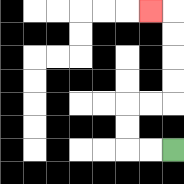{'start': '[7, 6]', 'end': '[6, 0]', 'path_directions': 'L,L,U,U,R,R,U,U,U,U,L', 'path_coordinates': '[[7, 6], [6, 6], [5, 6], [5, 5], [5, 4], [6, 4], [7, 4], [7, 3], [7, 2], [7, 1], [7, 0], [6, 0]]'}